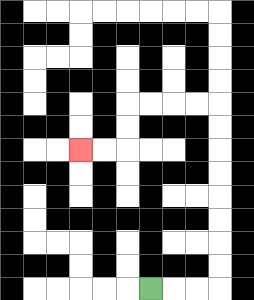{'start': '[6, 12]', 'end': '[3, 6]', 'path_directions': 'R,R,R,U,U,U,U,U,U,U,U,L,L,L,L,D,D,L,L', 'path_coordinates': '[[6, 12], [7, 12], [8, 12], [9, 12], [9, 11], [9, 10], [9, 9], [9, 8], [9, 7], [9, 6], [9, 5], [9, 4], [8, 4], [7, 4], [6, 4], [5, 4], [5, 5], [5, 6], [4, 6], [3, 6]]'}